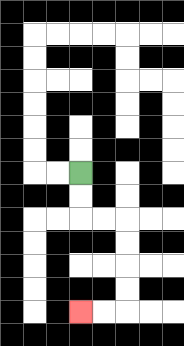{'start': '[3, 7]', 'end': '[3, 13]', 'path_directions': 'D,D,R,R,D,D,D,D,L,L', 'path_coordinates': '[[3, 7], [3, 8], [3, 9], [4, 9], [5, 9], [5, 10], [5, 11], [5, 12], [5, 13], [4, 13], [3, 13]]'}